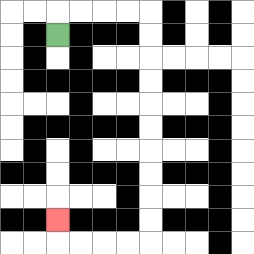{'start': '[2, 1]', 'end': '[2, 9]', 'path_directions': 'U,R,R,R,R,D,D,D,D,D,D,D,D,D,D,L,L,L,L,U', 'path_coordinates': '[[2, 1], [2, 0], [3, 0], [4, 0], [5, 0], [6, 0], [6, 1], [6, 2], [6, 3], [6, 4], [6, 5], [6, 6], [6, 7], [6, 8], [6, 9], [6, 10], [5, 10], [4, 10], [3, 10], [2, 10], [2, 9]]'}